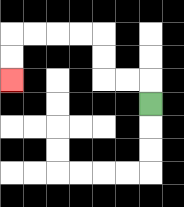{'start': '[6, 4]', 'end': '[0, 3]', 'path_directions': 'U,L,L,U,U,L,L,L,L,D,D', 'path_coordinates': '[[6, 4], [6, 3], [5, 3], [4, 3], [4, 2], [4, 1], [3, 1], [2, 1], [1, 1], [0, 1], [0, 2], [0, 3]]'}